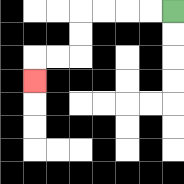{'start': '[7, 0]', 'end': '[1, 3]', 'path_directions': 'L,L,L,L,D,D,L,L,D', 'path_coordinates': '[[7, 0], [6, 0], [5, 0], [4, 0], [3, 0], [3, 1], [3, 2], [2, 2], [1, 2], [1, 3]]'}